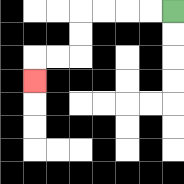{'start': '[7, 0]', 'end': '[1, 3]', 'path_directions': 'L,L,L,L,D,D,L,L,D', 'path_coordinates': '[[7, 0], [6, 0], [5, 0], [4, 0], [3, 0], [3, 1], [3, 2], [2, 2], [1, 2], [1, 3]]'}